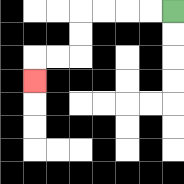{'start': '[7, 0]', 'end': '[1, 3]', 'path_directions': 'L,L,L,L,D,D,L,L,D', 'path_coordinates': '[[7, 0], [6, 0], [5, 0], [4, 0], [3, 0], [3, 1], [3, 2], [2, 2], [1, 2], [1, 3]]'}